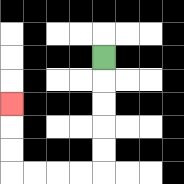{'start': '[4, 2]', 'end': '[0, 4]', 'path_directions': 'D,D,D,D,D,L,L,L,L,U,U,U', 'path_coordinates': '[[4, 2], [4, 3], [4, 4], [4, 5], [4, 6], [4, 7], [3, 7], [2, 7], [1, 7], [0, 7], [0, 6], [0, 5], [0, 4]]'}